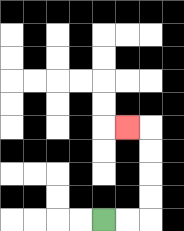{'start': '[4, 9]', 'end': '[5, 5]', 'path_directions': 'R,R,U,U,U,U,L', 'path_coordinates': '[[4, 9], [5, 9], [6, 9], [6, 8], [6, 7], [6, 6], [6, 5], [5, 5]]'}